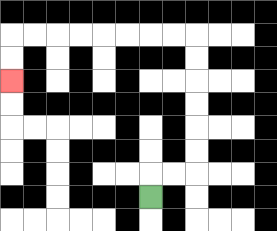{'start': '[6, 8]', 'end': '[0, 3]', 'path_directions': 'U,R,R,U,U,U,U,U,U,L,L,L,L,L,L,L,L,D,D', 'path_coordinates': '[[6, 8], [6, 7], [7, 7], [8, 7], [8, 6], [8, 5], [8, 4], [8, 3], [8, 2], [8, 1], [7, 1], [6, 1], [5, 1], [4, 1], [3, 1], [2, 1], [1, 1], [0, 1], [0, 2], [0, 3]]'}